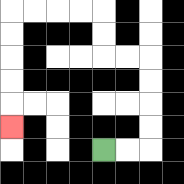{'start': '[4, 6]', 'end': '[0, 5]', 'path_directions': 'R,R,U,U,U,U,L,L,U,U,L,L,L,L,D,D,D,D,D', 'path_coordinates': '[[4, 6], [5, 6], [6, 6], [6, 5], [6, 4], [6, 3], [6, 2], [5, 2], [4, 2], [4, 1], [4, 0], [3, 0], [2, 0], [1, 0], [0, 0], [0, 1], [0, 2], [0, 3], [0, 4], [0, 5]]'}